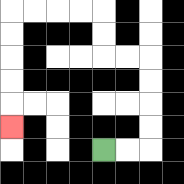{'start': '[4, 6]', 'end': '[0, 5]', 'path_directions': 'R,R,U,U,U,U,L,L,U,U,L,L,L,L,D,D,D,D,D', 'path_coordinates': '[[4, 6], [5, 6], [6, 6], [6, 5], [6, 4], [6, 3], [6, 2], [5, 2], [4, 2], [4, 1], [4, 0], [3, 0], [2, 0], [1, 0], [0, 0], [0, 1], [0, 2], [0, 3], [0, 4], [0, 5]]'}